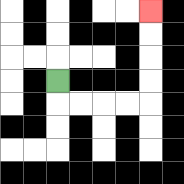{'start': '[2, 3]', 'end': '[6, 0]', 'path_directions': 'D,R,R,R,R,U,U,U,U', 'path_coordinates': '[[2, 3], [2, 4], [3, 4], [4, 4], [5, 4], [6, 4], [6, 3], [6, 2], [6, 1], [6, 0]]'}